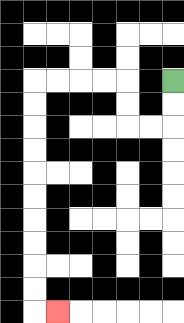{'start': '[7, 3]', 'end': '[2, 13]', 'path_directions': 'D,D,L,L,U,U,L,L,L,L,D,D,D,D,D,D,D,D,D,D,R', 'path_coordinates': '[[7, 3], [7, 4], [7, 5], [6, 5], [5, 5], [5, 4], [5, 3], [4, 3], [3, 3], [2, 3], [1, 3], [1, 4], [1, 5], [1, 6], [1, 7], [1, 8], [1, 9], [1, 10], [1, 11], [1, 12], [1, 13], [2, 13]]'}